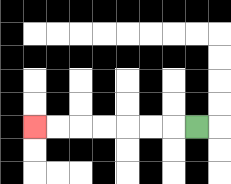{'start': '[8, 5]', 'end': '[1, 5]', 'path_directions': 'L,L,L,L,L,L,L', 'path_coordinates': '[[8, 5], [7, 5], [6, 5], [5, 5], [4, 5], [3, 5], [2, 5], [1, 5]]'}